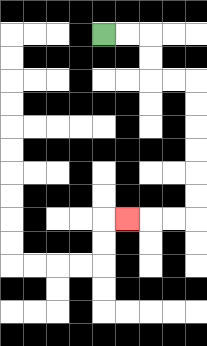{'start': '[4, 1]', 'end': '[5, 9]', 'path_directions': 'R,R,D,D,R,R,D,D,D,D,D,D,L,L,L', 'path_coordinates': '[[4, 1], [5, 1], [6, 1], [6, 2], [6, 3], [7, 3], [8, 3], [8, 4], [8, 5], [8, 6], [8, 7], [8, 8], [8, 9], [7, 9], [6, 9], [5, 9]]'}